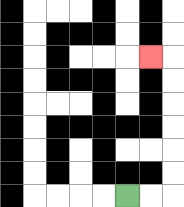{'start': '[5, 8]', 'end': '[6, 2]', 'path_directions': 'R,R,U,U,U,U,U,U,L', 'path_coordinates': '[[5, 8], [6, 8], [7, 8], [7, 7], [7, 6], [7, 5], [7, 4], [7, 3], [7, 2], [6, 2]]'}